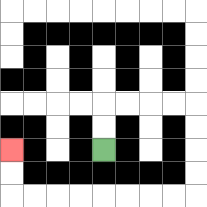{'start': '[4, 6]', 'end': '[0, 6]', 'path_directions': 'U,U,R,R,R,R,D,D,D,D,L,L,L,L,L,L,L,L,U,U', 'path_coordinates': '[[4, 6], [4, 5], [4, 4], [5, 4], [6, 4], [7, 4], [8, 4], [8, 5], [8, 6], [8, 7], [8, 8], [7, 8], [6, 8], [5, 8], [4, 8], [3, 8], [2, 8], [1, 8], [0, 8], [0, 7], [0, 6]]'}